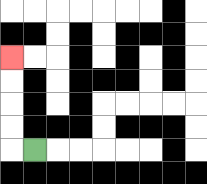{'start': '[1, 6]', 'end': '[0, 2]', 'path_directions': 'L,U,U,U,U', 'path_coordinates': '[[1, 6], [0, 6], [0, 5], [0, 4], [0, 3], [0, 2]]'}